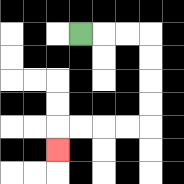{'start': '[3, 1]', 'end': '[2, 6]', 'path_directions': 'R,R,R,D,D,D,D,L,L,L,L,D', 'path_coordinates': '[[3, 1], [4, 1], [5, 1], [6, 1], [6, 2], [6, 3], [6, 4], [6, 5], [5, 5], [4, 5], [3, 5], [2, 5], [2, 6]]'}